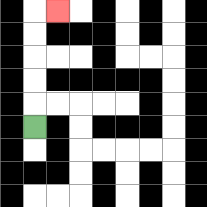{'start': '[1, 5]', 'end': '[2, 0]', 'path_directions': 'U,U,U,U,U,R', 'path_coordinates': '[[1, 5], [1, 4], [1, 3], [1, 2], [1, 1], [1, 0], [2, 0]]'}